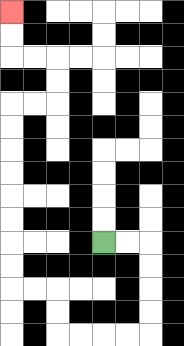{'start': '[4, 10]', 'end': '[0, 0]', 'path_directions': 'R,R,D,D,D,D,L,L,L,L,U,U,L,L,U,U,U,U,U,U,U,U,R,R,U,U,L,L,U,U', 'path_coordinates': '[[4, 10], [5, 10], [6, 10], [6, 11], [6, 12], [6, 13], [6, 14], [5, 14], [4, 14], [3, 14], [2, 14], [2, 13], [2, 12], [1, 12], [0, 12], [0, 11], [0, 10], [0, 9], [0, 8], [0, 7], [0, 6], [0, 5], [0, 4], [1, 4], [2, 4], [2, 3], [2, 2], [1, 2], [0, 2], [0, 1], [0, 0]]'}